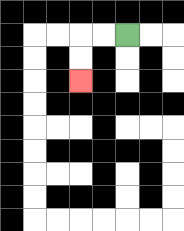{'start': '[5, 1]', 'end': '[3, 3]', 'path_directions': 'L,L,D,D', 'path_coordinates': '[[5, 1], [4, 1], [3, 1], [3, 2], [3, 3]]'}